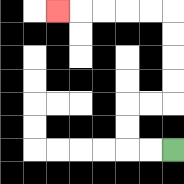{'start': '[7, 6]', 'end': '[2, 0]', 'path_directions': 'L,L,U,U,R,R,U,U,U,U,L,L,L,L,L', 'path_coordinates': '[[7, 6], [6, 6], [5, 6], [5, 5], [5, 4], [6, 4], [7, 4], [7, 3], [7, 2], [7, 1], [7, 0], [6, 0], [5, 0], [4, 0], [3, 0], [2, 0]]'}